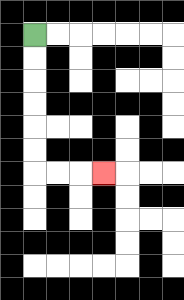{'start': '[1, 1]', 'end': '[4, 7]', 'path_directions': 'D,D,D,D,D,D,R,R,R', 'path_coordinates': '[[1, 1], [1, 2], [1, 3], [1, 4], [1, 5], [1, 6], [1, 7], [2, 7], [3, 7], [4, 7]]'}